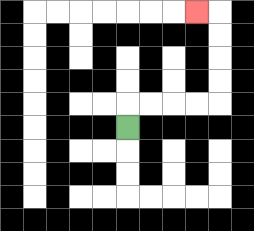{'start': '[5, 5]', 'end': '[8, 0]', 'path_directions': 'U,R,R,R,R,U,U,U,U,L', 'path_coordinates': '[[5, 5], [5, 4], [6, 4], [7, 4], [8, 4], [9, 4], [9, 3], [9, 2], [9, 1], [9, 0], [8, 0]]'}